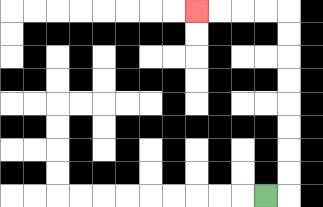{'start': '[11, 8]', 'end': '[8, 0]', 'path_directions': 'R,U,U,U,U,U,U,U,U,L,L,L,L', 'path_coordinates': '[[11, 8], [12, 8], [12, 7], [12, 6], [12, 5], [12, 4], [12, 3], [12, 2], [12, 1], [12, 0], [11, 0], [10, 0], [9, 0], [8, 0]]'}